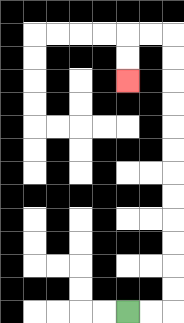{'start': '[5, 13]', 'end': '[5, 3]', 'path_directions': 'R,R,U,U,U,U,U,U,U,U,U,U,U,U,L,L,D,D', 'path_coordinates': '[[5, 13], [6, 13], [7, 13], [7, 12], [7, 11], [7, 10], [7, 9], [7, 8], [7, 7], [7, 6], [7, 5], [7, 4], [7, 3], [7, 2], [7, 1], [6, 1], [5, 1], [5, 2], [5, 3]]'}